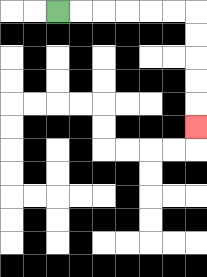{'start': '[2, 0]', 'end': '[8, 5]', 'path_directions': 'R,R,R,R,R,R,D,D,D,D,D', 'path_coordinates': '[[2, 0], [3, 0], [4, 0], [5, 0], [6, 0], [7, 0], [8, 0], [8, 1], [8, 2], [8, 3], [8, 4], [8, 5]]'}